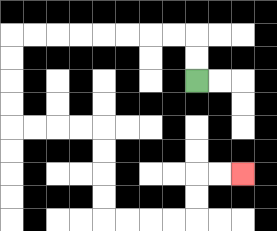{'start': '[8, 3]', 'end': '[10, 7]', 'path_directions': 'U,U,L,L,L,L,L,L,L,L,D,D,D,D,R,R,R,R,D,D,D,D,R,R,R,R,U,U,R,R', 'path_coordinates': '[[8, 3], [8, 2], [8, 1], [7, 1], [6, 1], [5, 1], [4, 1], [3, 1], [2, 1], [1, 1], [0, 1], [0, 2], [0, 3], [0, 4], [0, 5], [1, 5], [2, 5], [3, 5], [4, 5], [4, 6], [4, 7], [4, 8], [4, 9], [5, 9], [6, 9], [7, 9], [8, 9], [8, 8], [8, 7], [9, 7], [10, 7]]'}